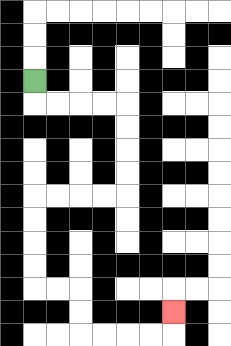{'start': '[1, 3]', 'end': '[7, 13]', 'path_directions': 'D,R,R,R,R,D,D,D,D,L,L,L,L,D,D,D,D,R,R,D,D,R,R,R,R,U', 'path_coordinates': '[[1, 3], [1, 4], [2, 4], [3, 4], [4, 4], [5, 4], [5, 5], [5, 6], [5, 7], [5, 8], [4, 8], [3, 8], [2, 8], [1, 8], [1, 9], [1, 10], [1, 11], [1, 12], [2, 12], [3, 12], [3, 13], [3, 14], [4, 14], [5, 14], [6, 14], [7, 14], [7, 13]]'}